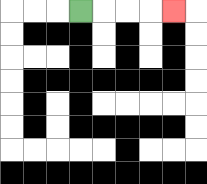{'start': '[3, 0]', 'end': '[7, 0]', 'path_directions': 'R,R,R,R', 'path_coordinates': '[[3, 0], [4, 0], [5, 0], [6, 0], [7, 0]]'}